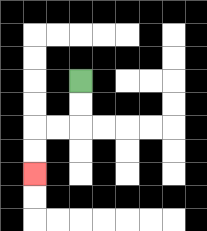{'start': '[3, 3]', 'end': '[1, 7]', 'path_directions': 'D,D,L,L,D,D', 'path_coordinates': '[[3, 3], [3, 4], [3, 5], [2, 5], [1, 5], [1, 6], [1, 7]]'}